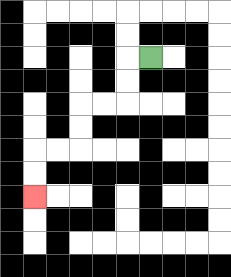{'start': '[6, 2]', 'end': '[1, 8]', 'path_directions': 'L,D,D,L,L,D,D,L,L,D,D', 'path_coordinates': '[[6, 2], [5, 2], [5, 3], [5, 4], [4, 4], [3, 4], [3, 5], [3, 6], [2, 6], [1, 6], [1, 7], [1, 8]]'}